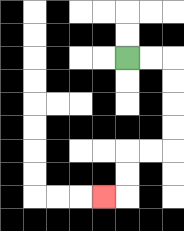{'start': '[5, 2]', 'end': '[4, 8]', 'path_directions': 'R,R,D,D,D,D,L,L,D,D,L', 'path_coordinates': '[[5, 2], [6, 2], [7, 2], [7, 3], [7, 4], [7, 5], [7, 6], [6, 6], [5, 6], [5, 7], [5, 8], [4, 8]]'}